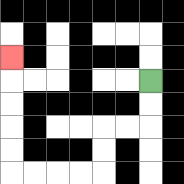{'start': '[6, 3]', 'end': '[0, 2]', 'path_directions': 'D,D,L,L,D,D,L,L,L,L,U,U,U,U,U', 'path_coordinates': '[[6, 3], [6, 4], [6, 5], [5, 5], [4, 5], [4, 6], [4, 7], [3, 7], [2, 7], [1, 7], [0, 7], [0, 6], [0, 5], [0, 4], [0, 3], [0, 2]]'}